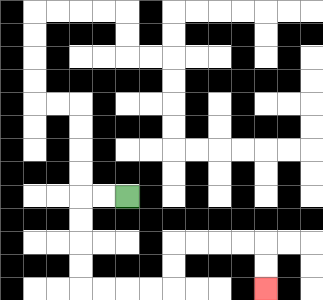{'start': '[5, 8]', 'end': '[11, 12]', 'path_directions': 'L,L,D,D,D,D,R,R,R,R,U,U,R,R,R,R,D,D', 'path_coordinates': '[[5, 8], [4, 8], [3, 8], [3, 9], [3, 10], [3, 11], [3, 12], [4, 12], [5, 12], [6, 12], [7, 12], [7, 11], [7, 10], [8, 10], [9, 10], [10, 10], [11, 10], [11, 11], [11, 12]]'}